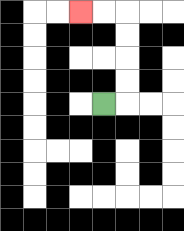{'start': '[4, 4]', 'end': '[3, 0]', 'path_directions': 'R,U,U,U,U,L,L', 'path_coordinates': '[[4, 4], [5, 4], [5, 3], [5, 2], [5, 1], [5, 0], [4, 0], [3, 0]]'}